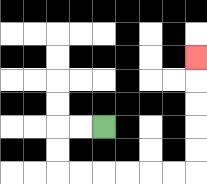{'start': '[4, 5]', 'end': '[8, 2]', 'path_directions': 'L,L,D,D,R,R,R,R,R,R,U,U,U,U,U', 'path_coordinates': '[[4, 5], [3, 5], [2, 5], [2, 6], [2, 7], [3, 7], [4, 7], [5, 7], [6, 7], [7, 7], [8, 7], [8, 6], [8, 5], [8, 4], [8, 3], [8, 2]]'}